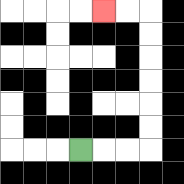{'start': '[3, 6]', 'end': '[4, 0]', 'path_directions': 'R,R,R,U,U,U,U,U,U,L,L', 'path_coordinates': '[[3, 6], [4, 6], [5, 6], [6, 6], [6, 5], [6, 4], [6, 3], [6, 2], [6, 1], [6, 0], [5, 0], [4, 0]]'}